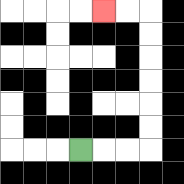{'start': '[3, 6]', 'end': '[4, 0]', 'path_directions': 'R,R,R,U,U,U,U,U,U,L,L', 'path_coordinates': '[[3, 6], [4, 6], [5, 6], [6, 6], [6, 5], [6, 4], [6, 3], [6, 2], [6, 1], [6, 0], [5, 0], [4, 0]]'}